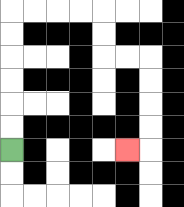{'start': '[0, 6]', 'end': '[5, 6]', 'path_directions': 'U,U,U,U,U,U,R,R,R,R,D,D,R,R,D,D,D,D,L', 'path_coordinates': '[[0, 6], [0, 5], [0, 4], [0, 3], [0, 2], [0, 1], [0, 0], [1, 0], [2, 0], [3, 0], [4, 0], [4, 1], [4, 2], [5, 2], [6, 2], [6, 3], [6, 4], [6, 5], [6, 6], [5, 6]]'}